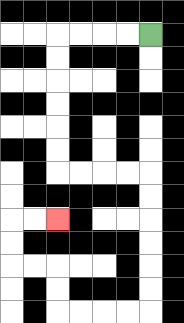{'start': '[6, 1]', 'end': '[2, 9]', 'path_directions': 'L,L,L,L,D,D,D,D,D,D,R,R,R,R,D,D,D,D,D,D,L,L,L,L,U,U,L,L,U,U,R,R', 'path_coordinates': '[[6, 1], [5, 1], [4, 1], [3, 1], [2, 1], [2, 2], [2, 3], [2, 4], [2, 5], [2, 6], [2, 7], [3, 7], [4, 7], [5, 7], [6, 7], [6, 8], [6, 9], [6, 10], [6, 11], [6, 12], [6, 13], [5, 13], [4, 13], [3, 13], [2, 13], [2, 12], [2, 11], [1, 11], [0, 11], [0, 10], [0, 9], [1, 9], [2, 9]]'}